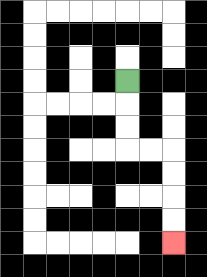{'start': '[5, 3]', 'end': '[7, 10]', 'path_directions': 'D,D,D,R,R,D,D,D,D', 'path_coordinates': '[[5, 3], [5, 4], [5, 5], [5, 6], [6, 6], [7, 6], [7, 7], [7, 8], [7, 9], [7, 10]]'}